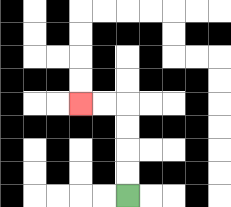{'start': '[5, 8]', 'end': '[3, 4]', 'path_directions': 'U,U,U,U,L,L', 'path_coordinates': '[[5, 8], [5, 7], [5, 6], [5, 5], [5, 4], [4, 4], [3, 4]]'}